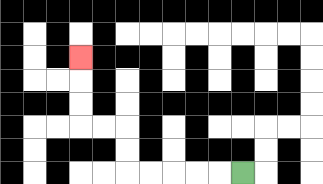{'start': '[10, 7]', 'end': '[3, 2]', 'path_directions': 'L,L,L,L,L,U,U,L,L,U,U,U', 'path_coordinates': '[[10, 7], [9, 7], [8, 7], [7, 7], [6, 7], [5, 7], [5, 6], [5, 5], [4, 5], [3, 5], [3, 4], [3, 3], [3, 2]]'}